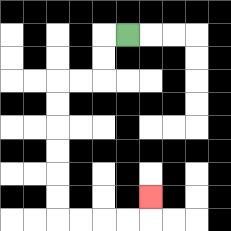{'start': '[5, 1]', 'end': '[6, 8]', 'path_directions': 'L,D,D,L,L,D,D,D,D,D,D,R,R,R,R,U', 'path_coordinates': '[[5, 1], [4, 1], [4, 2], [4, 3], [3, 3], [2, 3], [2, 4], [2, 5], [2, 6], [2, 7], [2, 8], [2, 9], [3, 9], [4, 9], [5, 9], [6, 9], [6, 8]]'}